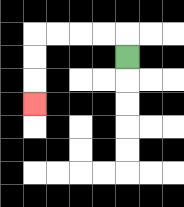{'start': '[5, 2]', 'end': '[1, 4]', 'path_directions': 'U,L,L,L,L,D,D,D', 'path_coordinates': '[[5, 2], [5, 1], [4, 1], [3, 1], [2, 1], [1, 1], [1, 2], [1, 3], [1, 4]]'}